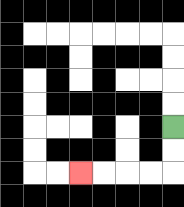{'start': '[7, 5]', 'end': '[3, 7]', 'path_directions': 'D,D,L,L,L,L', 'path_coordinates': '[[7, 5], [7, 6], [7, 7], [6, 7], [5, 7], [4, 7], [3, 7]]'}